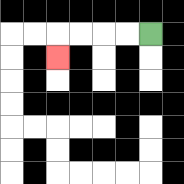{'start': '[6, 1]', 'end': '[2, 2]', 'path_directions': 'L,L,L,L,D', 'path_coordinates': '[[6, 1], [5, 1], [4, 1], [3, 1], [2, 1], [2, 2]]'}